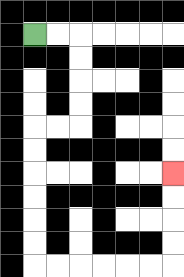{'start': '[1, 1]', 'end': '[7, 7]', 'path_directions': 'R,R,D,D,D,D,L,L,D,D,D,D,D,D,R,R,R,R,R,R,U,U,U,U', 'path_coordinates': '[[1, 1], [2, 1], [3, 1], [3, 2], [3, 3], [3, 4], [3, 5], [2, 5], [1, 5], [1, 6], [1, 7], [1, 8], [1, 9], [1, 10], [1, 11], [2, 11], [3, 11], [4, 11], [5, 11], [6, 11], [7, 11], [7, 10], [7, 9], [7, 8], [7, 7]]'}